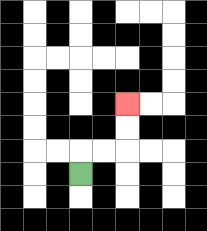{'start': '[3, 7]', 'end': '[5, 4]', 'path_directions': 'U,R,R,U,U', 'path_coordinates': '[[3, 7], [3, 6], [4, 6], [5, 6], [5, 5], [5, 4]]'}